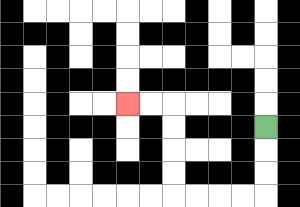{'start': '[11, 5]', 'end': '[5, 4]', 'path_directions': 'D,D,D,L,L,L,L,U,U,U,U,L,L', 'path_coordinates': '[[11, 5], [11, 6], [11, 7], [11, 8], [10, 8], [9, 8], [8, 8], [7, 8], [7, 7], [7, 6], [7, 5], [7, 4], [6, 4], [5, 4]]'}